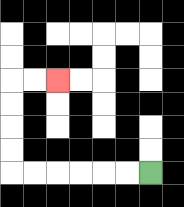{'start': '[6, 7]', 'end': '[2, 3]', 'path_directions': 'L,L,L,L,L,L,U,U,U,U,R,R', 'path_coordinates': '[[6, 7], [5, 7], [4, 7], [3, 7], [2, 7], [1, 7], [0, 7], [0, 6], [0, 5], [0, 4], [0, 3], [1, 3], [2, 3]]'}